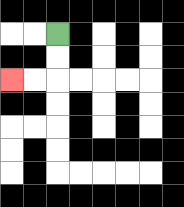{'start': '[2, 1]', 'end': '[0, 3]', 'path_directions': 'D,D,L,L', 'path_coordinates': '[[2, 1], [2, 2], [2, 3], [1, 3], [0, 3]]'}